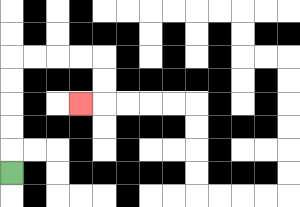{'start': '[0, 7]', 'end': '[3, 4]', 'path_directions': 'U,U,U,U,U,R,R,R,R,D,D,L', 'path_coordinates': '[[0, 7], [0, 6], [0, 5], [0, 4], [0, 3], [0, 2], [1, 2], [2, 2], [3, 2], [4, 2], [4, 3], [4, 4], [3, 4]]'}